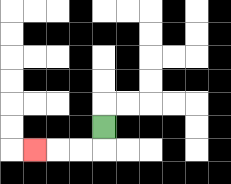{'start': '[4, 5]', 'end': '[1, 6]', 'path_directions': 'D,L,L,L', 'path_coordinates': '[[4, 5], [4, 6], [3, 6], [2, 6], [1, 6]]'}